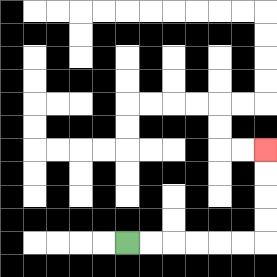{'start': '[5, 10]', 'end': '[11, 6]', 'path_directions': 'R,R,R,R,R,R,U,U,U,U', 'path_coordinates': '[[5, 10], [6, 10], [7, 10], [8, 10], [9, 10], [10, 10], [11, 10], [11, 9], [11, 8], [11, 7], [11, 6]]'}